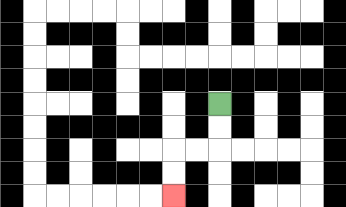{'start': '[9, 4]', 'end': '[7, 8]', 'path_directions': 'D,D,L,L,D,D', 'path_coordinates': '[[9, 4], [9, 5], [9, 6], [8, 6], [7, 6], [7, 7], [7, 8]]'}